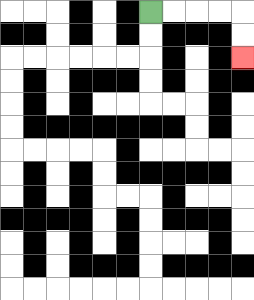{'start': '[6, 0]', 'end': '[10, 2]', 'path_directions': 'R,R,R,R,D,D', 'path_coordinates': '[[6, 0], [7, 0], [8, 0], [9, 0], [10, 0], [10, 1], [10, 2]]'}